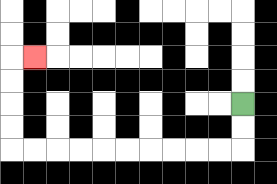{'start': '[10, 4]', 'end': '[1, 2]', 'path_directions': 'D,D,L,L,L,L,L,L,L,L,L,L,U,U,U,U,R', 'path_coordinates': '[[10, 4], [10, 5], [10, 6], [9, 6], [8, 6], [7, 6], [6, 6], [5, 6], [4, 6], [3, 6], [2, 6], [1, 6], [0, 6], [0, 5], [0, 4], [0, 3], [0, 2], [1, 2]]'}